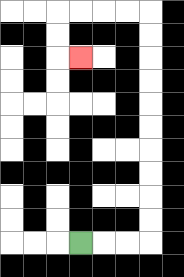{'start': '[3, 10]', 'end': '[3, 2]', 'path_directions': 'R,R,R,U,U,U,U,U,U,U,U,U,U,L,L,L,L,D,D,R', 'path_coordinates': '[[3, 10], [4, 10], [5, 10], [6, 10], [6, 9], [6, 8], [6, 7], [6, 6], [6, 5], [6, 4], [6, 3], [6, 2], [6, 1], [6, 0], [5, 0], [4, 0], [3, 0], [2, 0], [2, 1], [2, 2], [3, 2]]'}